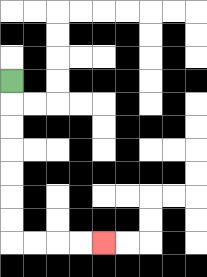{'start': '[0, 3]', 'end': '[4, 10]', 'path_directions': 'D,D,D,D,D,D,D,R,R,R,R', 'path_coordinates': '[[0, 3], [0, 4], [0, 5], [0, 6], [0, 7], [0, 8], [0, 9], [0, 10], [1, 10], [2, 10], [3, 10], [4, 10]]'}